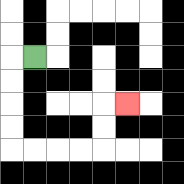{'start': '[1, 2]', 'end': '[5, 4]', 'path_directions': 'L,D,D,D,D,R,R,R,R,U,U,R', 'path_coordinates': '[[1, 2], [0, 2], [0, 3], [0, 4], [0, 5], [0, 6], [1, 6], [2, 6], [3, 6], [4, 6], [4, 5], [4, 4], [5, 4]]'}